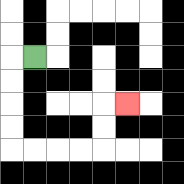{'start': '[1, 2]', 'end': '[5, 4]', 'path_directions': 'L,D,D,D,D,R,R,R,R,U,U,R', 'path_coordinates': '[[1, 2], [0, 2], [0, 3], [0, 4], [0, 5], [0, 6], [1, 6], [2, 6], [3, 6], [4, 6], [4, 5], [4, 4], [5, 4]]'}